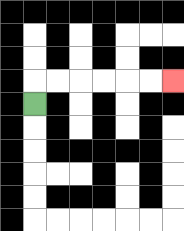{'start': '[1, 4]', 'end': '[7, 3]', 'path_directions': 'U,R,R,R,R,R,R', 'path_coordinates': '[[1, 4], [1, 3], [2, 3], [3, 3], [4, 3], [5, 3], [6, 3], [7, 3]]'}